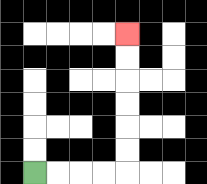{'start': '[1, 7]', 'end': '[5, 1]', 'path_directions': 'R,R,R,R,U,U,U,U,U,U', 'path_coordinates': '[[1, 7], [2, 7], [3, 7], [4, 7], [5, 7], [5, 6], [5, 5], [5, 4], [5, 3], [5, 2], [5, 1]]'}